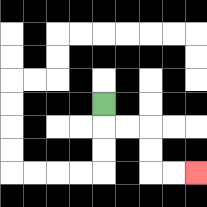{'start': '[4, 4]', 'end': '[8, 7]', 'path_directions': 'D,R,R,D,D,R,R', 'path_coordinates': '[[4, 4], [4, 5], [5, 5], [6, 5], [6, 6], [6, 7], [7, 7], [8, 7]]'}